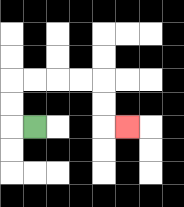{'start': '[1, 5]', 'end': '[5, 5]', 'path_directions': 'L,U,U,R,R,R,R,D,D,R', 'path_coordinates': '[[1, 5], [0, 5], [0, 4], [0, 3], [1, 3], [2, 3], [3, 3], [4, 3], [4, 4], [4, 5], [5, 5]]'}